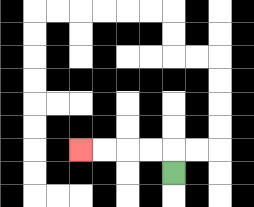{'start': '[7, 7]', 'end': '[3, 6]', 'path_directions': 'U,L,L,L,L', 'path_coordinates': '[[7, 7], [7, 6], [6, 6], [5, 6], [4, 6], [3, 6]]'}